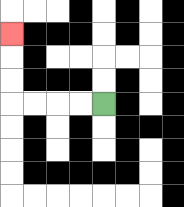{'start': '[4, 4]', 'end': '[0, 1]', 'path_directions': 'L,L,L,L,U,U,U', 'path_coordinates': '[[4, 4], [3, 4], [2, 4], [1, 4], [0, 4], [0, 3], [0, 2], [0, 1]]'}